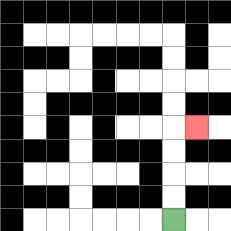{'start': '[7, 9]', 'end': '[8, 5]', 'path_directions': 'U,U,U,U,R', 'path_coordinates': '[[7, 9], [7, 8], [7, 7], [7, 6], [7, 5], [8, 5]]'}